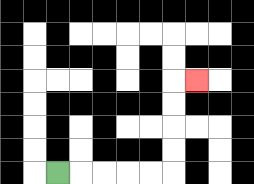{'start': '[2, 7]', 'end': '[8, 3]', 'path_directions': 'R,R,R,R,R,U,U,U,U,R', 'path_coordinates': '[[2, 7], [3, 7], [4, 7], [5, 7], [6, 7], [7, 7], [7, 6], [7, 5], [7, 4], [7, 3], [8, 3]]'}